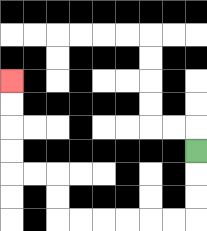{'start': '[8, 6]', 'end': '[0, 3]', 'path_directions': 'D,D,D,L,L,L,L,L,L,U,U,L,L,U,U,U,U', 'path_coordinates': '[[8, 6], [8, 7], [8, 8], [8, 9], [7, 9], [6, 9], [5, 9], [4, 9], [3, 9], [2, 9], [2, 8], [2, 7], [1, 7], [0, 7], [0, 6], [0, 5], [0, 4], [0, 3]]'}